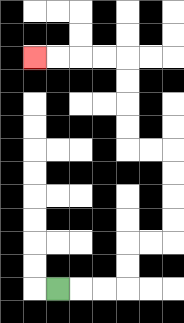{'start': '[2, 12]', 'end': '[1, 2]', 'path_directions': 'R,R,R,U,U,R,R,U,U,U,U,L,L,U,U,U,U,L,L,L,L', 'path_coordinates': '[[2, 12], [3, 12], [4, 12], [5, 12], [5, 11], [5, 10], [6, 10], [7, 10], [7, 9], [7, 8], [7, 7], [7, 6], [6, 6], [5, 6], [5, 5], [5, 4], [5, 3], [5, 2], [4, 2], [3, 2], [2, 2], [1, 2]]'}